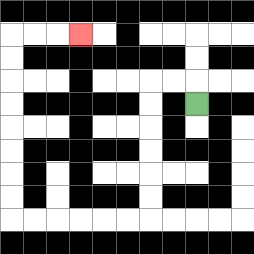{'start': '[8, 4]', 'end': '[3, 1]', 'path_directions': 'U,L,L,D,D,D,D,D,D,L,L,L,L,L,L,U,U,U,U,U,U,U,U,R,R,R', 'path_coordinates': '[[8, 4], [8, 3], [7, 3], [6, 3], [6, 4], [6, 5], [6, 6], [6, 7], [6, 8], [6, 9], [5, 9], [4, 9], [3, 9], [2, 9], [1, 9], [0, 9], [0, 8], [0, 7], [0, 6], [0, 5], [0, 4], [0, 3], [0, 2], [0, 1], [1, 1], [2, 1], [3, 1]]'}